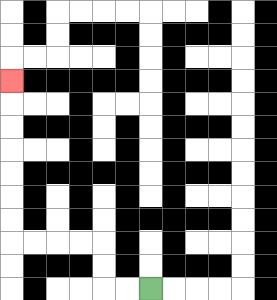{'start': '[6, 12]', 'end': '[0, 3]', 'path_directions': 'L,L,U,U,L,L,L,L,U,U,U,U,U,U,U', 'path_coordinates': '[[6, 12], [5, 12], [4, 12], [4, 11], [4, 10], [3, 10], [2, 10], [1, 10], [0, 10], [0, 9], [0, 8], [0, 7], [0, 6], [0, 5], [0, 4], [0, 3]]'}